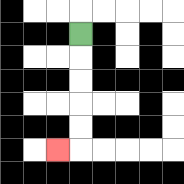{'start': '[3, 1]', 'end': '[2, 6]', 'path_directions': 'D,D,D,D,D,L', 'path_coordinates': '[[3, 1], [3, 2], [3, 3], [3, 4], [3, 5], [3, 6], [2, 6]]'}